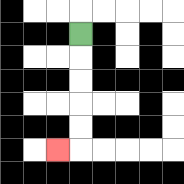{'start': '[3, 1]', 'end': '[2, 6]', 'path_directions': 'D,D,D,D,D,L', 'path_coordinates': '[[3, 1], [3, 2], [3, 3], [3, 4], [3, 5], [3, 6], [2, 6]]'}